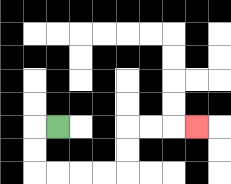{'start': '[2, 5]', 'end': '[8, 5]', 'path_directions': 'L,D,D,R,R,R,R,U,U,R,R,R', 'path_coordinates': '[[2, 5], [1, 5], [1, 6], [1, 7], [2, 7], [3, 7], [4, 7], [5, 7], [5, 6], [5, 5], [6, 5], [7, 5], [8, 5]]'}